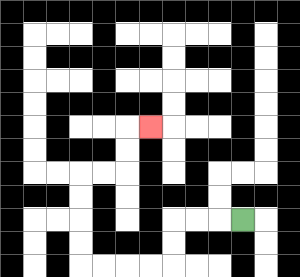{'start': '[10, 9]', 'end': '[6, 5]', 'path_directions': 'L,L,L,D,D,L,L,L,L,U,U,U,U,R,R,U,U,R', 'path_coordinates': '[[10, 9], [9, 9], [8, 9], [7, 9], [7, 10], [7, 11], [6, 11], [5, 11], [4, 11], [3, 11], [3, 10], [3, 9], [3, 8], [3, 7], [4, 7], [5, 7], [5, 6], [5, 5], [6, 5]]'}